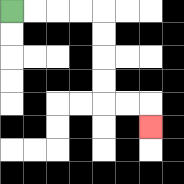{'start': '[0, 0]', 'end': '[6, 5]', 'path_directions': 'R,R,R,R,D,D,D,D,R,R,D', 'path_coordinates': '[[0, 0], [1, 0], [2, 0], [3, 0], [4, 0], [4, 1], [4, 2], [4, 3], [4, 4], [5, 4], [6, 4], [6, 5]]'}